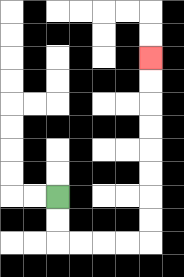{'start': '[2, 8]', 'end': '[6, 2]', 'path_directions': 'D,D,R,R,R,R,U,U,U,U,U,U,U,U', 'path_coordinates': '[[2, 8], [2, 9], [2, 10], [3, 10], [4, 10], [5, 10], [6, 10], [6, 9], [6, 8], [6, 7], [6, 6], [6, 5], [6, 4], [6, 3], [6, 2]]'}